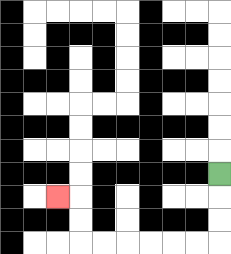{'start': '[9, 7]', 'end': '[2, 8]', 'path_directions': 'D,D,D,L,L,L,L,L,L,U,U,L', 'path_coordinates': '[[9, 7], [9, 8], [9, 9], [9, 10], [8, 10], [7, 10], [6, 10], [5, 10], [4, 10], [3, 10], [3, 9], [3, 8], [2, 8]]'}